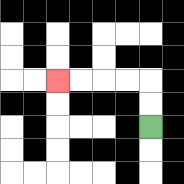{'start': '[6, 5]', 'end': '[2, 3]', 'path_directions': 'U,U,L,L,L,L', 'path_coordinates': '[[6, 5], [6, 4], [6, 3], [5, 3], [4, 3], [3, 3], [2, 3]]'}